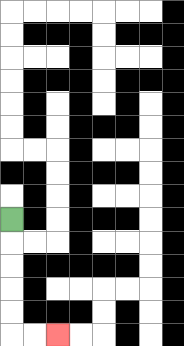{'start': '[0, 9]', 'end': '[2, 14]', 'path_directions': 'D,D,D,D,D,R,R', 'path_coordinates': '[[0, 9], [0, 10], [0, 11], [0, 12], [0, 13], [0, 14], [1, 14], [2, 14]]'}